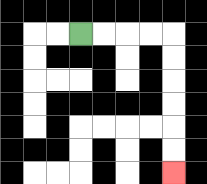{'start': '[3, 1]', 'end': '[7, 7]', 'path_directions': 'R,R,R,R,D,D,D,D,D,D', 'path_coordinates': '[[3, 1], [4, 1], [5, 1], [6, 1], [7, 1], [7, 2], [7, 3], [7, 4], [7, 5], [7, 6], [7, 7]]'}